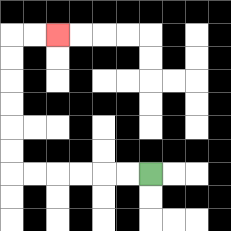{'start': '[6, 7]', 'end': '[2, 1]', 'path_directions': 'L,L,L,L,L,L,U,U,U,U,U,U,R,R', 'path_coordinates': '[[6, 7], [5, 7], [4, 7], [3, 7], [2, 7], [1, 7], [0, 7], [0, 6], [0, 5], [0, 4], [0, 3], [0, 2], [0, 1], [1, 1], [2, 1]]'}